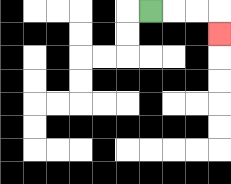{'start': '[6, 0]', 'end': '[9, 1]', 'path_directions': 'R,R,R,D', 'path_coordinates': '[[6, 0], [7, 0], [8, 0], [9, 0], [9, 1]]'}